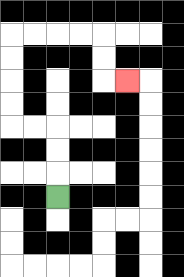{'start': '[2, 8]', 'end': '[5, 3]', 'path_directions': 'U,U,U,L,L,U,U,U,U,R,R,R,R,D,D,R', 'path_coordinates': '[[2, 8], [2, 7], [2, 6], [2, 5], [1, 5], [0, 5], [0, 4], [0, 3], [0, 2], [0, 1], [1, 1], [2, 1], [3, 1], [4, 1], [4, 2], [4, 3], [5, 3]]'}